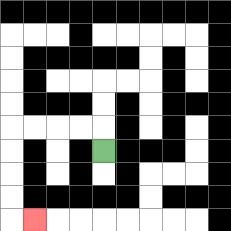{'start': '[4, 6]', 'end': '[1, 9]', 'path_directions': 'U,L,L,L,L,D,D,D,D,R', 'path_coordinates': '[[4, 6], [4, 5], [3, 5], [2, 5], [1, 5], [0, 5], [0, 6], [0, 7], [0, 8], [0, 9], [1, 9]]'}